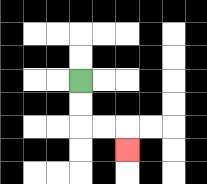{'start': '[3, 3]', 'end': '[5, 6]', 'path_directions': 'D,D,R,R,D', 'path_coordinates': '[[3, 3], [3, 4], [3, 5], [4, 5], [5, 5], [5, 6]]'}